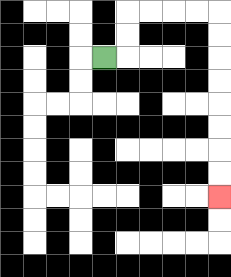{'start': '[4, 2]', 'end': '[9, 8]', 'path_directions': 'R,U,U,R,R,R,R,D,D,D,D,D,D,D,D', 'path_coordinates': '[[4, 2], [5, 2], [5, 1], [5, 0], [6, 0], [7, 0], [8, 0], [9, 0], [9, 1], [9, 2], [9, 3], [9, 4], [9, 5], [9, 6], [9, 7], [9, 8]]'}